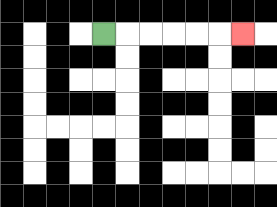{'start': '[4, 1]', 'end': '[10, 1]', 'path_directions': 'R,R,R,R,R,R', 'path_coordinates': '[[4, 1], [5, 1], [6, 1], [7, 1], [8, 1], [9, 1], [10, 1]]'}